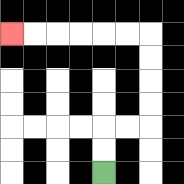{'start': '[4, 7]', 'end': '[0, 1]', 'path_directions': 'U,U,R,R,U,U,U,U,L,L,L,L,L,L', 'path_coordinates': '[[4, 7], [4, 6], [4, 5], [5, 5], [6, 5], [6, 4], [6, 3], [6, 2], [6, 1], [5, 1], [4, 1], [3, 1], [2, 1], [1, 1], [0, 1]]'}